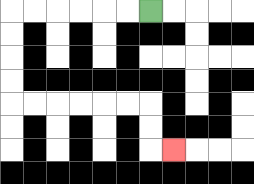{'start': '[6, 0]', 'end': '[7, 6]', 'path_directions': 'L,L,L,L,L,L,D,D,D,D,R,R,R,R,R,R,D,D,R', 'path_coordinates': '[[6, 0], [5, 0], [4, 0], [3, 0], [2, 0], [1, 0], [0, 0], [0, 1], [0, 2], [0, 3], [0, 4], [1, 4], [2, 4], [3, 4], [4, 4], [5, 4], [6, 4], [6, 5], [6, 6], [7, 6]]'}